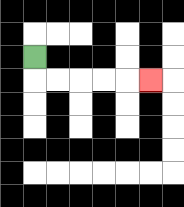{'start': '[1, 2]', 'end': '[6, 3]', 'path_directions': 'D,R,R,R,R,R', 'path_coordinates': '[[1, 2], [1, 3], [2, 3], [3, 3], [4, 3], [5, 3], [6, 3]]'}